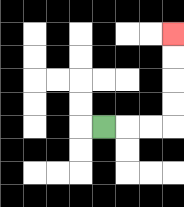{'start': '[4, 5]', 'end': '[7, 1]', 'path_directions': 'R,R,R,U,U,U,U', 'path_coordinates': '[[4, 5], [5, 5], [6, 5], [7, 5], [7, 4], [7, 3], [7, 2], [7, 1]]'}